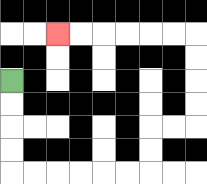{'start': '[0, 3]', 'end': '[2, 1]', 'path_directions': 'D,D,D,D,R,R,R,R,R,R,U,U,R,R,U,U,U,U,L,L,L,L,L,L', 'path_coordinates': '[[0, 3], [0, 4], [0, 5], [0, 6], [0, 7], [1, 7], [2, 7], [3, 7], [4, 7], [5, 7], [6, 7], [6, 6], [6, 5], [7, 5], [8, 5], [8, 4], [8, 3], [8, 2], [8, 1], [7, 1], [6, 1], [5, 1], [4, 1], [3, 1], [2, 1]]'}